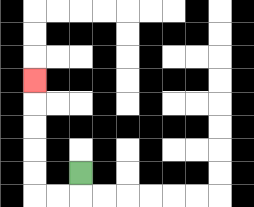{'start': '[3, 7]', 'end': '[1, 3]', 'path_directions': 'D,L,L,U,U,U,U,U', 'path_coordinates': '[[3, 7], [3, 8], [2, 8], [1, 8], [1, 7], [1, 6], [1, 5], [1, 4], [1, 3]]'}